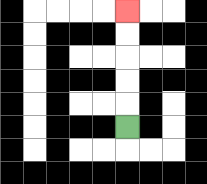{'start': '[5, 5]', 'end': '[5, 0]', 'path_directions': 'U,U,U,U,U', 'path_coordinates': '[[5, 5], [5, 4], [5, 3], [5, 2], [5, 1], [5, 0]]'}